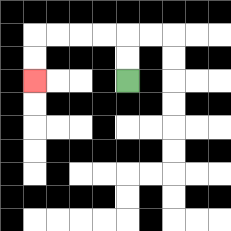{'start': '[5, 3]', 'end': '[1, 3]', 'path_directions': 'U,U,L,L,L,L,D,D', 'path_coordinates': '[[5, 3], [5, 2], [5, 1], [4, 1], [3, 1], [2, 1], [1, 1], [1, 2], [1, 3]]'}